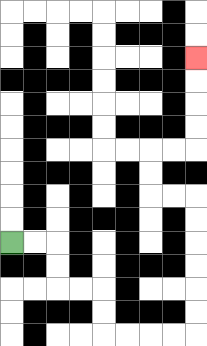{'start': '[0, 10]', 'end': '[8, 2]', 'path_directions': 'R,R,D,D,R,R,D,D,R,R,R,R,U,U,U,U,U,U,L,L,U,U,R,R,U,U,U,U', 'path_coordinates': '[[0, 10], [1, 10], [2, 10], [2, 11], [2, 12], [3, 12], [4, 12], [4, 13], [4, 14], [5, 14], [6, 14], [7, 14], [8, 14], [8, 13], [8, 12], [8, 11], [8, 10], [8, 9], [8, 8], [7, 8], [6, 8], [6, 7], [6, 6], [7, 6], [8, 6], [8, 5], [8, 4], [8, 3], [8, 2]]'}